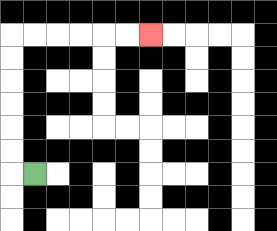{'start': '[1, 7]', 'end': '[6, 1]', 'path_directions': 'L,U,U,U,U,U,U,R,R,R,R,R,R', 'path_coordinates': '[[1, 7], [0, 7], [0, 6], [0, 5], [0, 4], [0, 3], [0, 2], [0, 1], [1, 1], [2, 1], [3, 1], [4, 1], [5, 1], [6, 1]]'}